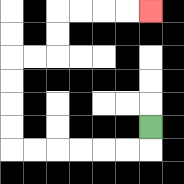{'start': '[6, 5]', 'end': '[6, 0]', 'path_directions': 'D,L,L,L,L,L,L,U,U,U,U,R,R,U,U,R,R,R,R', 'path_coordinates': '[[6, 5], [6, 6], [5, 6], [4, 6], [3, 6], [2, 6], [1, 6], [0, 6], [0, 5], [0, 4], [0, 3], [0, 2], [1, 2], [2, 2], [2, 1], [2, 0], [3, 0], [4, 0], [5, 0], [6, 0]]'}